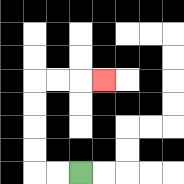{'start': '[3, 7]', 'end': '[4, 3]', 'path_directions': 'L,L,U,U,U,U,R,R,R', 'path_coordinates': '[[3, 7], [2, 7], [1, 7], [1, 6], [1, 5], [1, 4], [1, 3], [2, 3], [3, 3], [4, 3]]'}